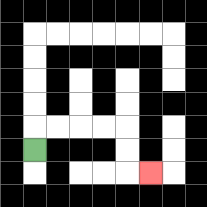{'start': '[1, 6]', 'end': '[6, 7]', 'path_directions': 'U,R,R,R,R,D,D,R', 'path_coordinates': '[[1, 6], [1, 5], [2, 5], [3, 5], [4, 5], [5, 5], [5, 6], [5, 7], [6, 7]]'}